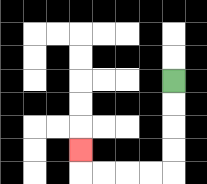{'start': '[7, 3]', 'end': '[3, 6]', 'path_directions': 'D,D,D,D,L,L,L,L,U', 'path_coordinates': '[[7, 3], [7, 4], [7, 5], [7, 6], [7, 7], [6, 7], [5, 7], [4, 7], [3, 7], [3, 6]]'}